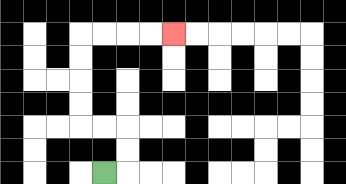{'start': '[4, 7]', 'end': '[7, 1]', 'path_directions': 'R,U,U,L,L,U,U,U,U,R,R,R,R', 'path_coordinates': '[[4, 7], [5, 7], [5, 6], [5, 5], [4, 5], [3, 5], [3, 4], [3, 3], [3, 2], [3, 1], [4, 1], [5, 1], [6, 1], [7, 1]]'}